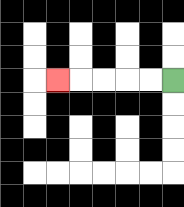{'start': '[7, 3]', 'end': '[2, 3]', 'path_directions': 'L,L,L,L,L', 'path_coordinates': '[[7, 3], [6, 3], [5, 3], [4, 3], [3, 3], [2, 3]]'}